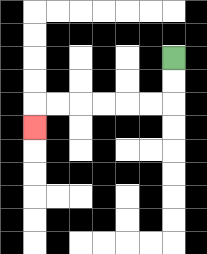{'start': '[7, 2]', 'end': '[1, 5]', 'path_directions': 'D,D,L,L,L,L,L,L,D', 'path_coordinates': '[[7, 2], [7, 3], [7, 4], [6, 4], [5, 4], [4, 4], [3, 4], [2, 4], [1, 4], [1, 5]]'}